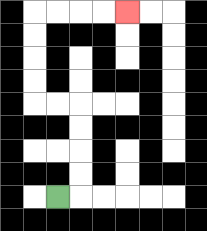{'start': '[2, 8]', 'end': '[5, 0]', 'path_directions': 'R,U,U,U,U,L,L,U,U,U,U,R,R,R,R', 'path_coordinates': '[[2, 8], [3, 8], [3, 7], [3, 6], [3, 5], [3, 4], [2, 4], [1, 4], [1, 3], [1, 2], [1, 1], [1, 0], [2, 0], [3, 0], [4, 0], [5, 0]]'}